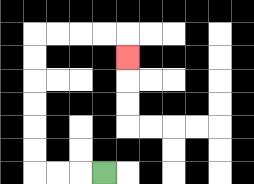{'start': '[4, 7]', 'end': '[5, 2]', 'path_directions': 'L,L,L,U,U,U,U,U,U,R,R,R,R,D', 'path_coordinates': '[[4, 7], [3, 7], [2, 7], [1, 7], [1, 6], [1, 5], [1, 4], [1, 3], [1, 2], [1, 1], [2, 1], [3, 1], [4, 1], [5, 1], [5, 2]]'}